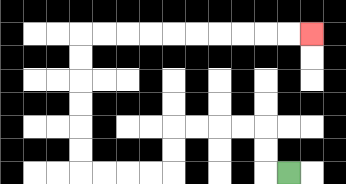{'start': '[12, 7]', 'end': '[13, 1]', 'path_directions': 'L,U,U,L,L,L,L,D,D,L,L,L,L,U,U,U,U,U,U,R,R,R,R,R,R,R,R,R,R', 'path_coordinates': '[[12, 7], [11, 7], [11, 6], [11, 5], [10, 5], [9, 5], [8, 5], [7, 5], [7, 6], [7, 7], [6, 7], [5, 7], [4, 7], [3, 7], [3, 6], [3, 5], [3, 4], [3, 3], [3, 2], [3, 1], [4, 1], [5, 1], [6, 1], [7, 1], [8, 1], [9, 1], [10, 1], [11, 1], [12, 1], [13, 1]]'}